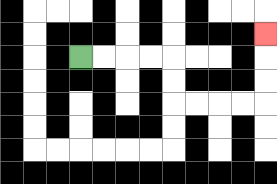{'start': '[3, 2]', 'end': '[11, 1]', 'path_directions': 'R,R,R,R,D,D,R,R,R,R,U,U,U', 'path_coordinates': '[[3, 2], [4, 2], [5, 2], [6, 2], [7, 2], [7, 3], [7, 4], [8, 4], [9, 4], [10, 4], [11, 4], [11, 3], [11, 2], [11, 1]]'}